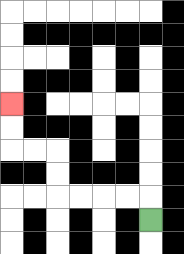{'start': '[6, 9]', 'end': '[0, 4]', 'path_directions': 'U,L,L,L,L,U,U,L,L,U,U', 'path_coordinates': '[[6, 9], [6, 8], [5, 8], [4, 8], [3, 8], [2, 8], [2, 7], [2, 6], [1, 6], [0, 6], [0, 5], [0, 4]]'}